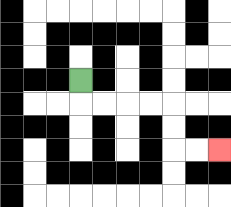{'start': '[3, 3]', 'end': '[9, 6]', 'path_directions': 'D,R,R,R,R,D,D,R,R', 'path_coordinates': '[[3, 3], [3, 4], [4, 4], [5, 4], [6, 4], [7, 4], [7, 5], [7, 6], [8, 6], [9, 6]]'}